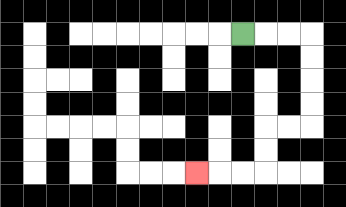{'start': '[10, 1]', 'end': '[8, 7]', 'path_directions': 'R,R,R,D,D,D,D,L,L,D,D,L,L,L', 'path_coordinates': '[[10, 1], [11, 1], [12, 1], [13, 1], [13, 2], [13, 3], [13, 4], [13, 5], [12, 5], [11, 5], [11, 6], [11, 7], [10, 7], [9, 7], [8, 7]]'}